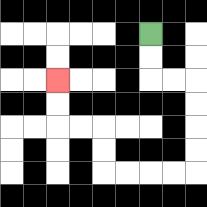{'start': '[6, 1]', 'end': '[2, 3]', 'path_directions': 'D,D,R,R,D,D,D,D,L,L,L,L,U,U,L,L,U,U', 'path_coordinates': '[[6, 1], [6, 2], [6, 3], [7, 3], [8, 3], [8, 4], [8, 5], [8, 6], [8, 7], [7, 7], [6, 7], [5, 7], [4, 7], [4, 6], [4, 5], [3, 5], [2, 5], [2, 4], [2, 3]]'}